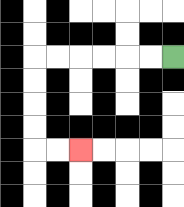{'start': '[7, 2]', 'end': '[3, 6]', 'path_directions': 'L,L,L,L,L,L,D,D,D,D,R,R', 'path_coordinates': '[[7, 2], [6, 2], [5, 2], [4, 2], [3, 2], [2, 2], [1, 2], [1, 3], [1, 4], [1, 5], [1, 6], [2, 6], [3, 6]]'}